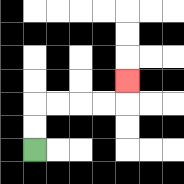{'start': '[1, 6]', 'end': '[5, 3]', 'path_directions': 'U,U,R,R,R,R,U', 'path_coordinates': '[[1, 6], [1, 5], [1, 4], [2, 4], [3, 4], [4, 4], [5, 4], [5, 3]]'}